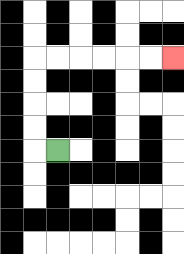{'start': '[2, 6]', 'end': '[7, 2]', 'path_directions': 'L,U,U,U,U,R,R,R,R,R,R', 'path_coordinates': '[[2, 6], [1, 6], [1, 5], [1, 4], [1, 3], [1, 2], [2, 2], [3, 2], [4, 2], [5, 2], [6, 2], [7, 2]]'}